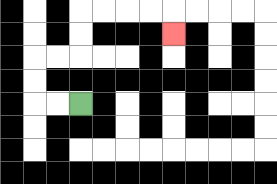{'start': '[3, 4]', 'end': '[7, 1]', 'path_directions': 'L,L,U,U,R,R,U,U,R,R,R,R,D', 'path_coordinates': '[[3, 4], [2, 4], [1, 4], [1, 3], [1, 2], [2, 2], [3, 2], [3, 1], [3, 0], [4, 0], [5, 0], [6, 0], [7, 0], [7, 1]]'}